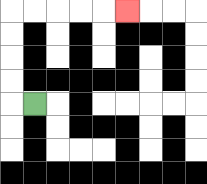{'start': '[1, 4]', 'end': '[5, 0]', 'path_directions': 'L,U,U,U,U,R,R,R,R,R', 'path_coordinates': '[[1, 4], [0, 4], [0, 3], [0, 2], [0, 1], [0, 0], [1, 0], [2, 0], [3, 0], [4, 0], [5, 0]]'}